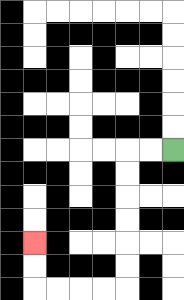{'start': '[7, 6]', 'end': '[1, 10]', 'path_directions': 'L,L,D,D,D,D,D,D,L,L,L,L,U,U', 'path_coordinates': '[[7, 6], [6, 6], [5, 6], [5, 7], [5, 8], [5, 9], [5, 10], [5, 11], [5, 12], [4, 12], [3, 12], [2, 12], [1, 12], [1, 11], [1, 10]]'}